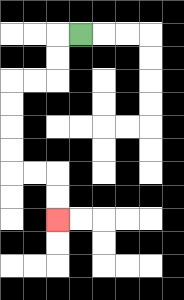{'start': '[3, 1]', 'end': '[2, 9]', 'path_directions': 'L,D,D,L,L,D,D,D,D,R,R,D,D', 'path_coordinates': '[[3, 1], [2, 1], [2, 2], [2, 3], [1, 3], [0, 3], [0, 4], [0, 5], [0, 6], [0, 7], [1, 7], [2, 7], [2, 8], [2, 9]]'}